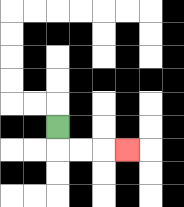{'start': '[2, 5]', 'end': '[5, 6]', 'path_directions': 'D,R,R,R', 'path_coordinates': '[[2, 5], [2, 6], [3, 6], [4, 6], [5, 6]]'}